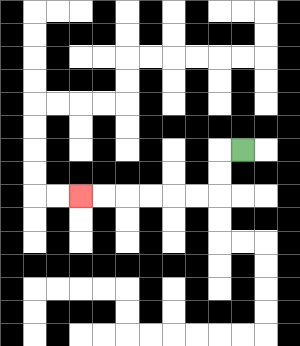{'start': '[10, 6]', 'end': '[3, 8]', 'path_directions': 'L,D,D,L,L,L,L,L,L', 'path_coordinates': '[[10, 6], [9, 6], [9, 7], [9, 8], [8, 8], [7, 8], [6, 8], [5, 8], [4, 8], [3, 8]]'}